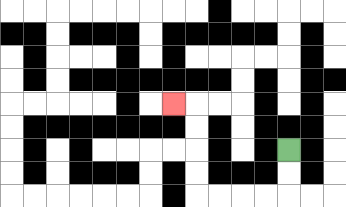{'start': '[12, 6]', 'end': '[7, 4]', 'path_directions': 'D,D,L,L,L,L,U,U,U,U,L', 'path_coordinates': '[[12, 6], [12, 7], [12, 8], [11, 8], [10, 8], [9, 8], [8, 8], [8, 7], [8, 6], [8, 5], [8, 4], [7, 4]]'}